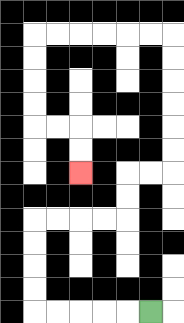{'start': '[6, 13]', 'end': '[3, 7]', 'path_directions': 'L,L,L,L,L,U,U,U,U,R,R,R,R,U,U,R,R,U,U,U,U,U,U,L,L,L,L,L,L,D,D,D,D,R,R,D,D', 'path_coordinates': '[[6, 13], [5, 13], [4, 13], [3, 13], [2, 13], [1, 13], [1, 12], [1, 11], [1, 10], [1, 9], [2, 9], [3, 9], [4, 9], [5, 9], [5, 8], [5, 7], [6, 7], [7, 7], [7, 6], [7, 5], [7, 4], [7, 3], [7, 2], [7, 1], [6, 1], [5, 1], [4, 1], [3, 1], [2, 1], [1, 1], [1, 2], [1, 3], [1, 4], [1, 5], [2, 5], [3, 5], [3, 6], [3, 7]]'}